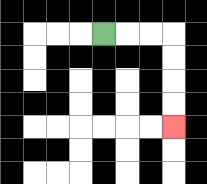{'start': '[4, 1]', 'end': '[7, 5]', 'path_directions': 'R,R,R,D,D,D,D', 'path_coordinates': '[[4, 1], [5, 1], [6, 1], [7, 1], [7, 2], [7, 3], [7, 4], [7, 5]]'}